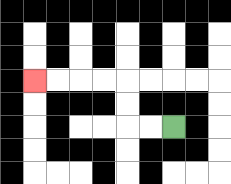{'start': '[7, 5]', 'end': '[1, 3]', 'path_directions': 'L,L,U,U,L,L,L,L', 'path_coordinates': '[[7, 5], [6, 5], [5, 5], [5, 4], [5, 3], [4, 3], [3, 3], [2, 3], [1, 3]]'}